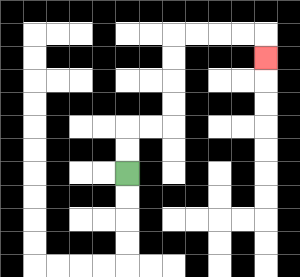{'start': '[5, 7]', 'end': '[11, 2]', 'path_directions': 'U,U,R,R,U,U,U,U,R,R,R,R,D', 'path_coordinates': '[[5, 7], [5, 6], [5, 5], [6, 5], [7, 5], [7, 4], [7, 3], [7, 2], [7, 1], [8, 1], [9, 1], [10, 1], [11, 1], [11, 2]]'}